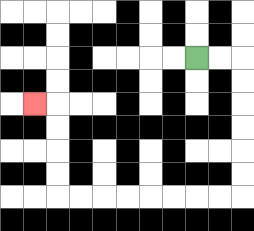{'start': '[8, 2]', 'end': '[1, 4]', 'path_directions': 'R,R,D,D,D,D,D,D,L,L,L,L,L,L,L,L,U,U,U,U,L', 'path_coordinates': '[[8, 2], [9, 2], [10, 2], [10, 3], [10, 4], [10, 5], [10, 6], [10, 7], [10, 8], [9, 8], [8, 8], [7, 8], [6, 8], [5, 8], [4, 8], [3, 8], [2, 8], [2, 7], [2, 6], [2, 5], [2, 4], [1, 4]]'}